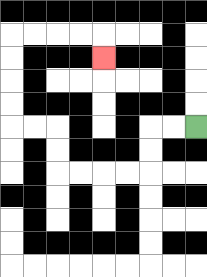{'start': '[8, 5]', 'end': '[4, 2]', 'path_directions': 'L,L,D,D,L,L,L,L,U,U,L,L,U,U,U,U,R,R,R,R,D', 'path_coordinates': '[[8, 5], [7, 5], [6, 5], [6, 6], [6, 7], [5, 7], [4, 7], [3, 7], [2, 7], [2, 6], [2, 5], [1, 5], [0, 5], [0, 4], [0, 3], [0, 2], [0, 1], [1, 1], [2, 1], [3, 1], [4, 1], [4, 2]]'}